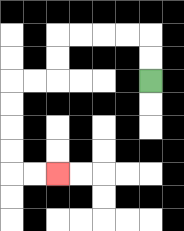{'start': '[6, 3]', 'end': '[2, 7]', 'path_directions': 'U,U,L,L,L,L,D,D,L,L,D,D,D,D,R,R', 'path_coordinates': '[[6, 3], [6, 2], [6, 1], [5, 1], [4, 1], [3, 1], [2, 1], [2, 2], [2, 3], [1, 3], [0, 3], [0, 4], [0, 5], [0, 6], [0, 7], [1, 7], [2, 7]]'}